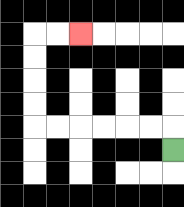{'start': '[7, 6]', 'end': '[3, 1]', 'path_directions': 'U,L,L,L,L,L,L,U,U,U,U,R,R', 'path_coordinates': '[[7, 6], [7, 5], [6, 5], [5, 5], [4, 5], [3, 5], [2, 5], [1, 5], [1, 4], [1, 3], [1, 2], [1, 1], [2, 1], [3, 1]]'}